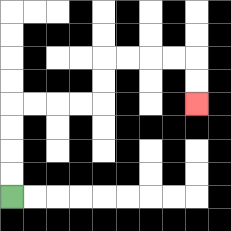{'start': '[0, 8]', 'end': '[8, 4]', 'path_directions': 'U,U,U,U,R,R,R,R,U,U,R,R,R,R,D,D', 'path_coordinates': '[[0, 8], [0, 7], [0, 6], [0, 5], [0, 4], [1, 4], [2, 4], [3, 4], [4, 4], [4, 3], [4, 2], [5, 2], [6, 2], [7, 2], [8, 2], [8, 3], [8, 4]]'}